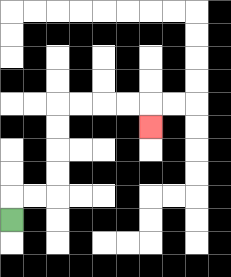{'start': '[0, 9]', 'end': '[6, 5]', 'path_directions': 'U,R,R,U,U,U,U,R,R,R,R,D', 'path_coordinates': '[[0, 9], [0, 8], [1, 8], [2, 8], [2, 7], [2, 6], [2, 5], [2, 4], [3, 4], [4, 4], [5, 4], [6, 4], [6, 5]]'}